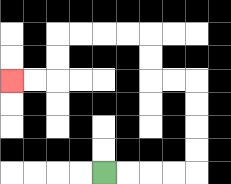{'start': '[4, 7]', 'end': '[0, 3]', 'path_directions': 'R,R,R,R,U,U,U,U,L,L,U,U,L,L,L,L,D,D,L,L', 'path_coordinates': '[[4, 7], [5, 7], [6, 7], [7, 7], [8, 7], [8, 6], [8, 5], [8, 4], [8, 3], [7, 3], [6, 3], [6, 2], [6, 1], [5, 1], [4, 1], [3, 1], [2, 1], [2, 2], [2, 3], [1, 3], [0, 3]]'}